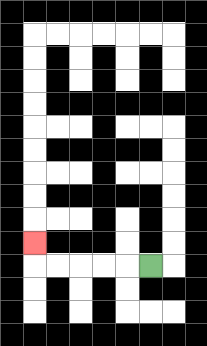{'start': '[6, 11]', 'end': '[1, 10]', 'path_directions': 'L,L,L,L,L,U', 'path_coordinates': '[[6, 11], [5, 11], [4, 11], [3, 11], [2, 11], [1, 11], [1, 10]]'}